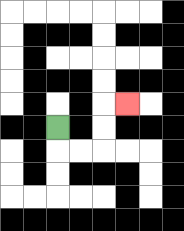{'start': '[2, 5]', 'end': '[5, 4]', 'path_directions': 'D,R,R,U,U,R', 'path_coordinates': '[[2, 5], [2, 6], [3, 6], [4, 6], [4, 5], [4, 4], [5, 4]]'}